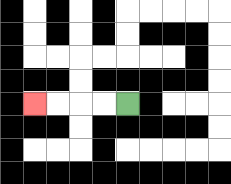{'start': '[5, 4]', 'end': '[1, 4]', 'path_directions': 'L,L,L,L', 'path_coordinates': '[[5, 4], [4, 4], [3, 4], [2, 4], [1, 4]]'}